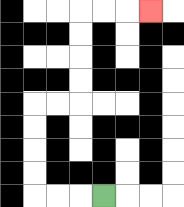{'start': '[4, 8]', 'end': '[6, 0]', 'path_directions': 'L,L,L,U,U,U,U,R,R,U,U,U,U,R,R,R', 'path_coordinates': '[[4, 8], [3, 8], [2, 8], [1, 8], [1, 7], [1, 6], [1, 5], [1, 4], [2, 4], [3, 4], [3, 3], [3, 2], [3, 1], [3, 0], [4, 0], [5, 0], [6, 0]]'}